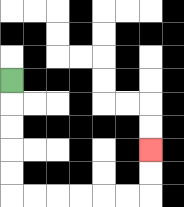{'start': '[0, 3]', 'end': '[6, 6]', 'path_directions': 'D,D,D,D,D,R,R,R,R,R,R,U,U', 'path_coordinates': '[[0, 3], [0, 4], [0, 5], [0, 6], [0, 7], [0, 8], [1, 8], [2, 8], [3, 8], [4, 8], [5, 8], [6, 8], [6, 7], [6, 6]]'}